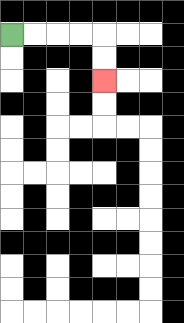{'start': '[0, 1]', 'end': '[4, 3]', 'path_directions': 'R,R,R,R,D,D', 'path_coordinates': '[[0, 1], [1, 1], [2, 1], [3, 1], [4, 1], [4, 2], [4, 3]]'}